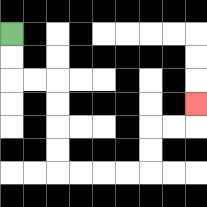{'start': '[0, 1]', 'end': '[8, 4]', 'path_directions': 'D,D,R,R,D,D,D,D,R,R,R,R,U,U,R,R,U', 'path_coordinates': '[[0, 1], [0, 2], [0, 3], [1, 3], [2, 3], [2, 4], [2, 5], [2, 6], [2, 7], [3, 7], [4, 7], [5, 7], [6, 7], [6, 6], [6, 5], [7, 5], [8, 5], [8, 4]]'}